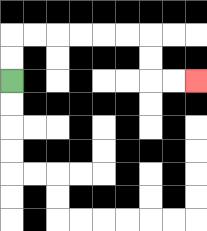{'start': '[0, 3]', 'end': '[8, 3]', 'path_directions': 'U,U,R,R,R,R,R,R,D,D,R,R', 'path_coordinates': '[[0, 3], [0, 2], [0, 1], [1, 1], [2, 1], [3, 1], [4, 1], [5, 1], [6, 1], [6, 2], [6, 3], [7, 3], [8, 3]]'}